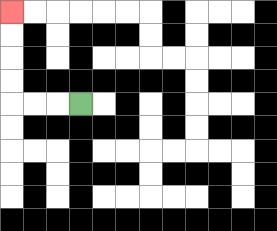{'start': '[3, 4]', 'end': '[0, 0]', 'path_directions': 'L,L,L,U,U,U,U', 'path_coordinates': '[[3, 4], [2, 4], [1, 4], [0, 4], [0, 3], [0, 2], [0, 1], [0, 0]]'}